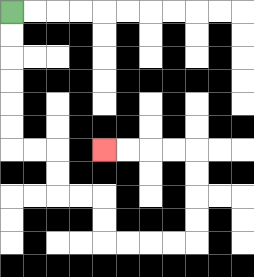{'start': '[0, 0]', 'end': '[4, 6]', 'path_directions': 'D,D,D,D,D,D,R,R,D,D,R,R,D,D,R,R,R,R,U,U,U,U,L,L,L,L', 'path_coordinates': '[[0, 0], [0, 1], [0, 2], [0, 3], [0, 4], [0, 5], [0, 6], [1, 6], [2, 6], [2, 7], [2, 8], [3, 8], [4, 8], [4, 9], [4, 10], [5, 10], [6, 10], [7, 10], [8, 10], [8, 9], [8, 8], [8, 7], [8, 6], [7, 6], [6, 6], [5, 6], [4, 6]]'}